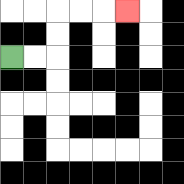{'start': '[0, 2]', 'end': '[5, 0]', 'path_directions': 'R,R,U,U,R,R,R', 'path_coordinates': '[[0, 2], [1, 2], [2, 2], [2, 1], [2, 0], [3, 0], [4, 0], [5, 0]]'}